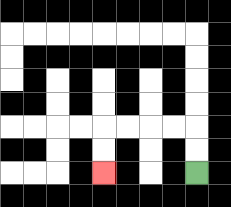{'start': '[8, 7]', 'end': '[4, 7]', 'path_directions': 'U,U,L,L,L,L,D,D', 'path_coordinates': '[[8, 7], [8, 6], [8, 5], [7, 5], [6, 5], [5, 5], [4, 5], [4, 6], [4, 7]]'}